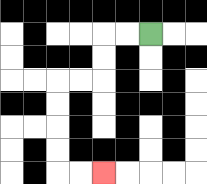{'start': '[6, 1]', 'end': '[4, 7]', 'path_directions': 'L,L,D,D,L,L,D,D,D,D,R,R', 'path_coordinates': '[[6, 1], [5, 1], [4, 1], [4, 2], [4, 3], [3, 3], [2, 3], [2, 4], [2, 5], [2, 6], [2, 7], [3, 7], [4, 7]]'}